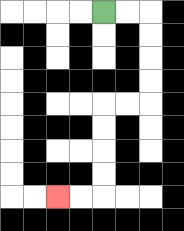{'start': '[4, 0]', 'end': '[2, 8]', 'path_directions': 'R,R,D,D,D,D,L,L,D,D,D,D,L,L', 'path_coordinates': '[[4, 0], [5, 0], [6, 0], [6, 1], [6, 2], [6, 3], [6, 4], [5, 4], [4, 4], [4, 5], [4, 6], [4, 7], [4, 8], [3, 8], [2, 8]]'}